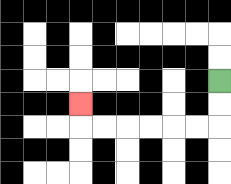{'start': '[9, 3]', 'end': '[3, 4]', 'path_directions': 'D,D,L,L,L,L,L,L,U', 'path_coordinates': '[[9, 3], [9, 4], [9, 5], [8, 5], [7, 5], [6, 5], [5, 5], [4, 5], [3, 5], [3, 4]]'}